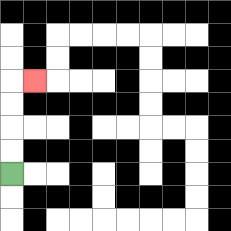{'start': '[0, 7]', 'end': '[1, 3]', 'path_directions': 'U,U,U,U,R', 'path_coordinates': '[[0, 7], [0, 6], [0, 5], [0, 4], [0, 3], [1, 3]]'}